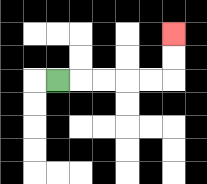{'start': '[2, 3]', 'end': '[7, 1]', 'path_directions': 'R,R,R,R,R,U,U', 'path_coordinates': '[[2, 3], [3, 3], [4, 3], [5, 3], [6, 3], [7, 3], [7, 2], [7, 1]]'}